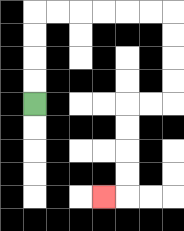{'start': '[1, 4]', 'end': '[4, 8]', 'path_directions': 'U,U,U,U,R,R,R,R,R,R,D,D,D,D,L,L,D,D,D,D,L', 'path_coordinates': '[[1, 4], [1, 3], [1, 2], [1, 1], [1, 0], [2, 0], [3, 0], [4, 0], [5, 0], [6, 0], [7, 0], [7, 1], [7, 2], [7, 3], [7, 4], [6, 4], [5, 4], [5, 5], [5, 6], [5, 7], [5, 8], [4, 8]]'}